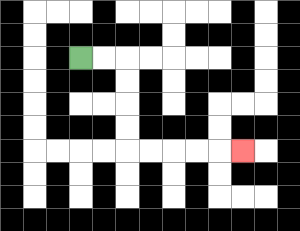{'start': '[3, 2]', 'end': '[10, 6]', 'path_directions': 'R,R,D,D,D,D,R,R,R,R,R', 'path_coordinates': '[[3, 2], [4, 2], [5, 2], [5, 3], [5, 4], [5, 5], [5, 6], [6, 6], [7, 6], [8, 6], [9, 6], [10, 6]]'}